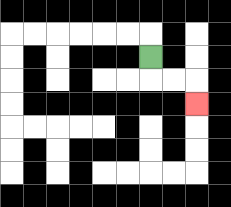{'start': '[6, 2]', 'end': '[8, 4]', 'path_directions': 'D,R,R,D', 'path_coordinates': '[[6, 2], [6, 3], [7, 3], [8, 3], [8, 4]]'}